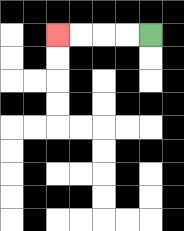{'start': '[6, 1]', 'end': '[2, 1]', 'path_directions': 'L,L,L,L', 'path_coordinates': '[[6, 1], [5, 1], [4, 1], [3, 1], [2, 1]]'}